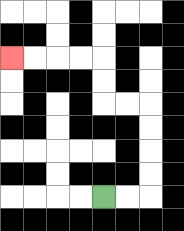{'start': '[4, 8]', 'end': '[0, 2]', 'path_directions': 'R,R,U,U,U,U,L,L,U,U,L,L,L,L', 'path_coordinates': '[[4, 8], [5, 8], [6, 8], [6, 7], [6, 6], [6, 5], [6, 4], [5, 4], [4, 4], [4, 3], [4, 2], [3, 2], [2, 2], [1, 2], [0, 2]]'}